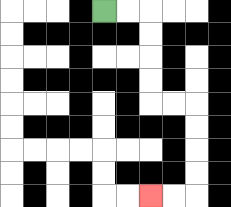{'start': '[4, 0]', 'end': '[6, 8]', 'path_directions': 'R,R,D,D,D,D,R,R,D,D,D,D,L,L', 'path_coordinates': '[[4, 0], [5, 0], [6, 0], [6, 1], [6, 2], [6, 3], [6, 4], [7, 4], [8, 4], [8, 5], [8, 6], [8, 7], [8, 8], [7, 8], [6, 8]]'}